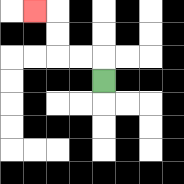{'start': '[4, 3]', 'end': '[1, 0]', 'path_directions': 'U,L,L,U,U,L', 'path_coordinates': '[[4, 3], [4, 2], [3, 2], [2, 2], [2, 1], [2, 0], [1, 0]]'}